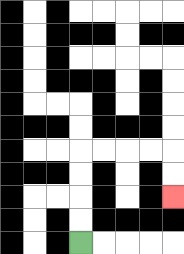{'start': '[3, 10]', 'end': '[7, 8]', 'path_directions': 'U,U,U,U,R,R,R,R,D,D', 'path_coordinates': '[[3, 10], [3, 9], [3, 8], [3, 7], [3, 6], [4, 6], [5, 6], [6, 6], [7, 6], [7, 7], [7, 8]]'}